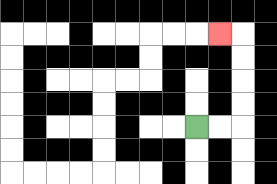{'start': '[8, 5]', 'end': '[9, 1]', 'path_directions': 'R,R,U,U,U,U,L', 'path_coordinates': '[[8, 5], [9, 5], [10, 5], [10, 4], [10, 3], [10, 2], [10, 1], [9, 1]]'}